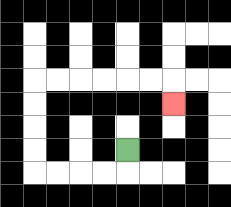{'start': '[5, 6]', 'end': '[7, 4]', 'path_directions': 'D,L,L,L,L,U,U,U,U,R,R,R,R,R,R,D', 'path_coordinates': '[[5, 6], [5, 7], [4, 7], [3, 7], [2, 7], [1, 7], [1, 6], [1, 5], [1, 4], [1, 3], [2, 3], [3, 3], [4, 3], [5, 3], [6, 3], [7, 3], [7, 4]]'}